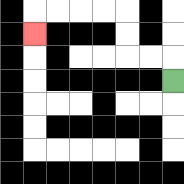{'start': '[7, 3]', 'end': '[1, 1]', 'path_directions': 'U,L,L,U,U,L,L,L,L,D', 'path_coordinates': '[[7, 3], [7, 2], [6, 2], [5, 2], [5, 1], [5, 0], [4, 0], [3, 0], [2, 0], [1, 0], [1, 1]]'}